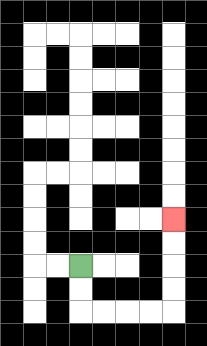{'start': '[3, 11]', 'end': '[7, 9]', 'path_directions': 'D,D,R,R,R,R,U,U,U,U', 'path_coordinates': '[[3, 11], [3, 12], [3, 13], [4, 13], [5, 13], [6, 13], [7, 13], [7, 12], [7, 11], [7, 10], [7, 9]]'}